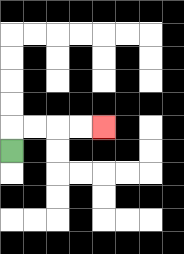{'start': '[0, 6]', 'end': '[4, 5]', 'path_directions': 'U,R,R,R,R', 'path_coordinates': '[[0, 6], [0, 5], [1, 5], [2, 5], [3, 5], [4, 5]]'}